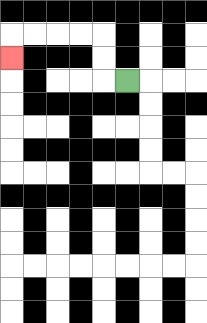{'start': '[5, 3]', 'end': '[0, 2]', 'path_directions': 'L,U,U,L,L,L,L,D', 'path_coordinates': '[[5, 3], [4, 3], [4, 2], [4, 1], [3, 1], [2, 1], [1, 1], [0, 1], [0, 2]]'}